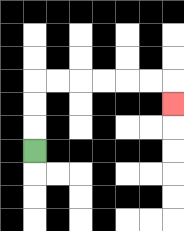{'start': '[1, 6]', 'end': '[7, 4]', 'path_directions': 'U,U,U,R,R,R,R,R,R,D', 'path_coordinates': '[[1, 6], [1, 5], [1, 4], [1, 3], [2, 3], [3, 3], [4, 3], [5, 3], [6, 3], [7, 3], [7, 4]]'}